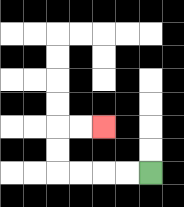{'start': '[6, 7]', 'end': '[4, 5]', 'path_directions': 'L,L,L,L,U,U,R,R', 'path_coordinates': '[[6, 7], [5, 7], [4, 7], [3, 7], [2, 7], [2, 6], [2, 5], [3, 5], [4, 5]]'}